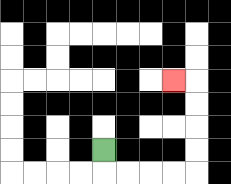{'start': '[4, 6]', 'end': '[7, 3]', 'path_directions': 'D,R,R,R,R,U,U,U,U,L', 'path_coordinates': '[[4, 6], [4, 7], [5, 7], [6, 7], [7, 7], [8, 7], [8, 6], [8, 5], [8, 4], [8, 3], [7, 3]]'}